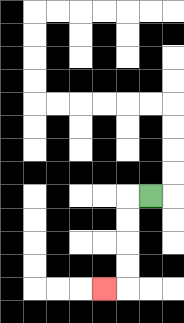{'start': '[6, 8]', 'end': '[4, 12]', 'path_directions': 'L,D,D,D,D,L', 'path_coordinates': '[[6, 8], [5, 8], [5, 9], [5, 10], [5, 11], [5, 12], [4, 12]]'}